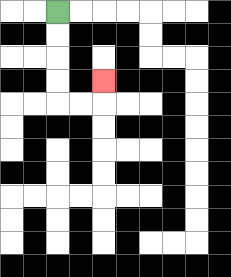{'start': '[2, 0]', 'end': '[4, 3]', 'path_directions': 'D,D,D,D,R,R,U', 'path_coordinates': '[[2, 0], [2, 1], [2, 2], [2, 3], [2, 4], [3, 4], [4, 4], [4, 3]]'}